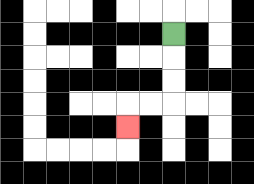{'start': '[7, 1]', 'end': '[5, 5]', 'path_directions': 'D,D,D,L,L,D', 'path_coordinates': '[[7, 1], [7, 2], [7, 3], [7, 4], [6, 4], [5, 4], [5, 5]]'}